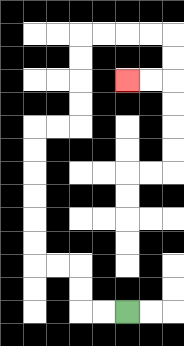{'start': '[5, 13]', 'end': '[5, 3]', 'path_directions': 'L,L,U,U,L,L,U,U,U,U,U,U,R,R,U,U,U,U,R,R,R,R,D,D,L,L', 'path_coordinates': '[[5, 13], [4, 13], [3, 13], [3, 12], [3, 11], [2, 11], [1, 11], [1, 10], [1, 9], [1, 8], [1, 7], [1, 6], [1, 5], [2, 5], [3, 5], [3, 4], [3, 3], [3, 2], [3, 1], [4, 1], [5, 1], [6, 1], [7, 1], [7, 2], [7, 3], [6, 3], [5, 3]]'}